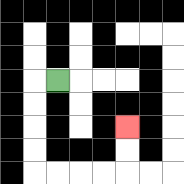{'start': '[2, 3]', 'end': '[5, 5]', 'path_directions': 'L,D,D,D,D,R,R,R,R,U,U', 'path_coordinates': '[[2, 3], [1, 3], [1, 4], [1, 5], [1, 6], [1, 7], [2, 7], [3, 7], [4, 7], [5, 7], [5, 6], [5, 5]]'}